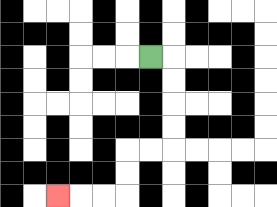{'start': '[6, 2]', 'end': '[2, 8]', 'path_directions': 'R,D,D,D,D,L,L,D,D,L,L,L', 'path_coordinates': '[[6, 2], [7, 2], [7, 3], [7, 4], [7, 5], [7, 6], [6, 6], [5, 6], [5, 7], [5, 8], [4, 8], [3, 8], [2, 8]]'}